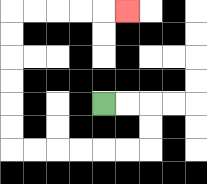{'start': '[4, 4]', 'end': '[5, 0]', 'path_directions': 'R,R,D,D,L,L,L,L,L,L,U,U,U,U,U,U,R,R,R,R,R', 'path_coordinates': '[[4, 4], [5, 4], [6, 4], [6, 5], [6, 6], [5, 6], [4, 6], [3, 6], [2, 6], [1, 6], [0, 6], [0, 5], [0, 4], [0, 3], [0, 2], [0, 1], [0, 0], [1, 0], [2, 0], [3, 0], [4, 0], [5, 0]]'}